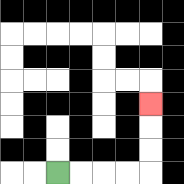{'start': '[2, 7]', 'end': '[6, 4]', 'path_directions': 'R,R,R,R,U,U,U', 'path_coordinates': '[[2, 7], [3, 7], [4, 7], [5, 7], [6, 7], [6, 6], [6, 5], [6, 4]]'}